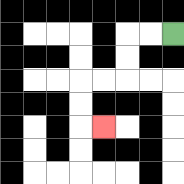{'start': '[7, 1]', 'end': '[4, 5]', 'path_directions': 'L,L,D,D,L,L,D,D,R', 'path_coordinates': '[[7, 1], [6, 1], [5, 1], [5, 2], [5, 3], [4, 3], [3, 3], [3, 4], [3, 5], [4, 5]]'}